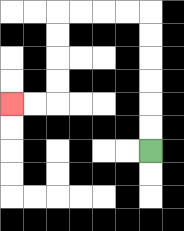{'start': '[6, 6]', 'end': '[0, 4]', 'path_directions': 'U,U,U,U,U,U,L,L,L,L,D,D,D,D,L,L', 'path_coordinates': '[[6, 6], [6, 5], [6, 4], [6, 3], [6, 2], [6, 1], [6, 0], [5, 0], [4, 0], [3, 0], [2, 0], [2, 1], [2, 2], [2, 3], [2, 4], [1, 4], [0, 4]]'}